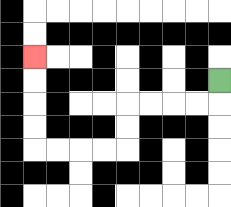{'start': '[9, 3]', 'end': '[1, 2]', 'path_directions': 'D,L,L,L,L,D,D,L,L,L,L,U,U,U,U', 'path_coordinates': '[[9, 3], [9, 4], [8, 4], [7, 4], [6, 4], [5, 4], [5, 5], [5, 6], [4, 6], [3, 6], [2, 6], [1, 6], [1, 5], [1, 4], [1, 3], [1, 2]]'}